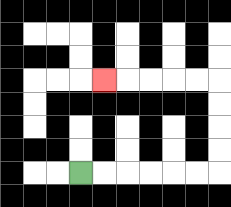{'start': '[3, 7]', 'end': '[4, 3]', 'path_directions': 'R,R,R,R,R,R,U,U,U,U,L,L,L,L,L', 'path_coordinates': '[[3, 7], [4, 7], [5, 7], [6, 7], [7, 7], [8, 7], [9, 7], [9, 6], [9, 5], [9, 4], [9, 3], [8, 3], [7, 3], [6, 3], [5, 3], [4, 3]]'}